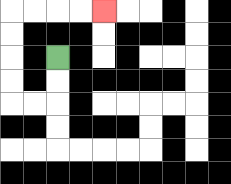{'start': '[2, 2]', 'end': '[4, 0]', 'path_directions': 'D,D,L,L,U,U,U,U,R,R,R,R', 'path_coordinates': '[[2, 2], [2, 3], [2, 4], [1, 4], [0, 4], [0, 3], [0, 2], [0, 1], [0, 0], [1, 0], [2, 0], [3, 0], [4, 0]]'}